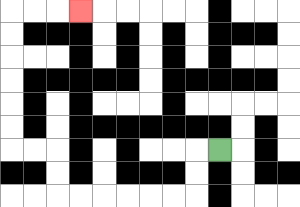{'start': '[9, 6]', 'end': '[3, 0]', 'path_directions': 'L,D,D,L,L,L,L,L,L,U,U,L,L,U,U,U,U,U,U,R,R,R', 'path_coordinates': '[[9, 6], [8, 6], [8, 7], [8, 8], [7, 8], [6, 8], [5, 8], [4, 8], [3, 8], [2, 8], [2, 7], [2, 6], [1, 6], [0, 6], [0, 5], [0, 4], [0, 3], [0, 2], [0, 1], [0, 0], [1, 0], [2, 0], [3, 0]]'}